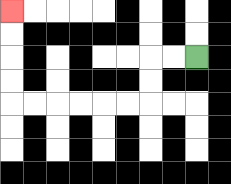{'start': '[8, 2]', 'end': '[0, 0]', 'path_directions': 'L,L,D,D,L,L,L,L,L,L,U,U,U,U', 'path_coordinates': '[[8, 2], [7, 2], [6, 2], [6, 3], [6, 4], [5, 4], [4, 4], [3, 4], [2, 4], [1, 4], [0, 4], [0, 3], [0, 2], [0, 1], [0, 0]]'}